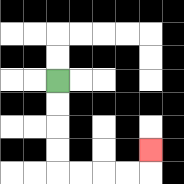{'start': '[2, 3]', 'end': '[6, 6]', 'path_directions': 'D,D,D,D,R,R,R,R,U', 'path_coordinates': '[[2, 3], [2, 4], [2, 5], [2, 6], [2, 7], [3, 7], [4, 7], [5, 7], [6, 7], [6, 6]]'}